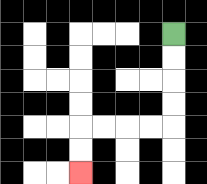{'start': '[7, 1]', 'end': '[3, 7]', 'path_directions': 'D,D,D,D,L,L,L,L,D,D', 'path_coordinates': '[[7, 1], [7, 2], [7, 3], [7, 4], [7, 5], [6, 5], [5, 5], [4, 5], [3, 5], [3, 6], [3, 7]]'}